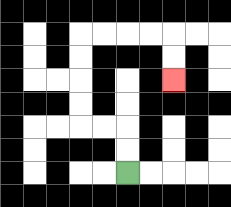{'start': '[5, 7]', 'end': '[7, 3]', 'path_directions': 'U,U,L,L,U,U,U,U,R,R,R,R,D,D', 'path_coordinates': '[[5, 7], [5, 6], [5, 5], [4, 5], [3, 5], [3, 4], [3, 3], [3, 2], [3, 1], [4, 1], [5, 1], [6, 1], [7, 1], [7, 2], [7, 3]]'}